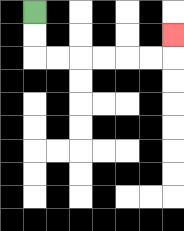{'start': '[1, 0]', 'end': '[7, 1]', 'path_directions': 'D,D,R,R,R,R,R,R,U', 'path_coordinates': '[[1, 0], [1, 1], [1, 2], [2, 2], [3, 2], [4, 2], [5, 2], [6, 2], [7, 2], [7, 1]]'}